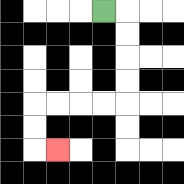{'start': '[4, 0]', 'end': '[2, 6]', 'path_directions': 'R,D,D,D,D,L,L,L,L,D,D,R', 'path_coordinates': '[[4, 0], [5, 0], [5, 1], [5, 2], [5, 3], [5, 4], [4, 4], [3, 4], [2, 4], [1, 4], [1, 5], [1, 6], [2, 6]]'}